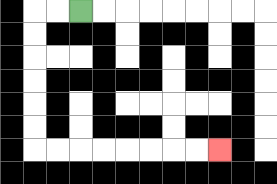{'start': '[3, 0]', 'end': '[9, 6]', 'path_directions': 'L,L,D,D,D,D,D,D,R,R,R,R,R,R,R,R', 'path_coordinates': '[[3, 0], [2, 0], [1, 0], [1, 1], [1, 2], [1, 3], [1, 4], [1, 5], [1, 6], [2, 6], [3, 6], [4, 6], [5, 6], [6, 6], [7, 6], [8, 6], [9, 6]]'}